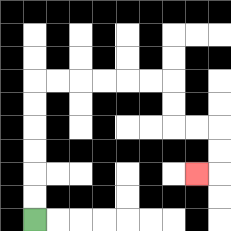{'start': '[1, 9]', 'end': '[8, 7]', 'path_directions': 'U,U,U,U,U,U,R,R,R,R,R,R,D,D,R,R,D,D,L', 'path_coordinates': '[[1, 9], [1, 8], [1, 7], [1, 6], [1, 5], [1, 4], [1, 3], [2, 3], [3, 3], [4, 3], [5, 3], [6, 3], [7, 3], [7, 4], [7, 5], [8, 5], [9, 5], [9, 6], [9, 7], [8, 7]]'}